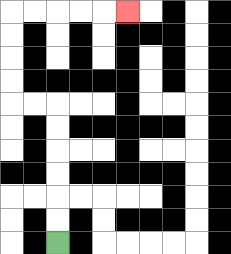{'start': '[2, 10]', 'end': '[5, 0]', 'path_directions': 'U,U,U,U,U,U,L,L,U,U,U,U,R,R,R,R,R', 'path_coordinates': '[[2, 10], [2, 9], [2, 8], [2, 7], [2, 6], [2, 5], [2, 4], [1, 4], [0, 4], [0, 3], [0, 2], [0, 1], [0, 0], [1, 0], [2, 0], [3, 0], [4, 0], [5, 0]]'}